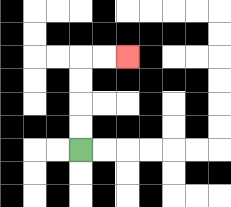{'start': '[3, 6]', 'end': '[5, 2]', 'path_directions': 'U,U,U,U,R,R', 'path_coordinates': '[[3, 6], [3, 5], [3, 4], [3, 3], [3, 2], [4, 2], [5, 2]]'}